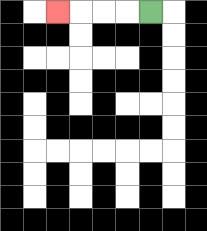{'start': '[6, 0]', 'end': '[2, 0]', 'path_directions': 'L,L,L,L', 'path_coordinates': '[[6, 0], [5, 0], [4, 0], [3, 0], [2, 0]]'}